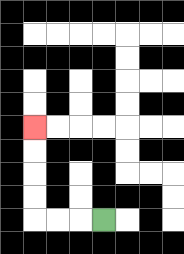{'start': '[4, 9]', 'end': '[1, 5]', 'path_directions': 'L,L,L,U,U,U,U', 'path_coordinates': '[[4, 9], [3, 9], [2, 9], [1, 9], [1, 8], [1, 7], [1, 6], [1, 5]]'}